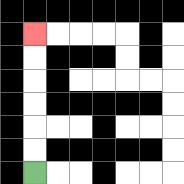{'start': '[1, 7]', 'end': '[1, 1]', 'path_directions': 'U,U,U,U,U,U', 'path_coordinates': '[[1, 7], [1, 6], [1, 5], [1, 4], [1, 3], [1, 2], [1, 1]]'}